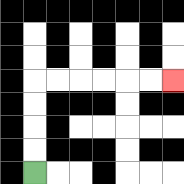{'start': '[1, 7]', 'end': '[7, 3]', 'path_directions': 'U,U,U,U,R,R,R,R,R,R', 'path_coordinates': '[[1, 7], [1, 6], [1, 5], [1, 4], [1, 3], [2, 3], [3, 3], [4, 3], [5, 3], [6, 3], [7, 3]]'}